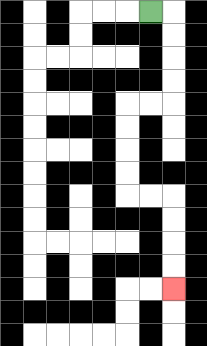{'start': '[6, 0]', 'end': '[7, 12]', 'path_directions': 'R,D,D,D,D,L,L,D,D,D,D,R,R,D,D,D,D', 'path_coordinates': '[[6, 0], [7, 0], [7, 1], [7, 2], [7, 3], [7, 4], [6, 4], [5, 4], [5, 5], [5, 6], [5, 7], [5, 8], [6, 8], [7, 8], [7, 9], [7, 10], [7, 11], [7, 12]]'}